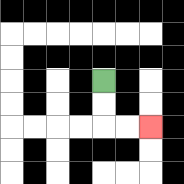{'start': '[4, 3]', 'end': '[6, 5]', 'path_directions': 'D,D,R,R', 'path_coordinates': '[[4, 3], [4, 4], [4, 5], [5, 5], [6, 5]]'}